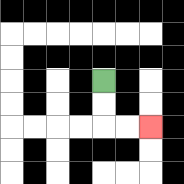{'start': '[4, 3]', 'end': '[6, 5]', 'path_directions': 'D,D,R,R', 'path_coordinates': '[[4, 3], [4, 4], [4, 5], [5, 5], [6, 5]]'}